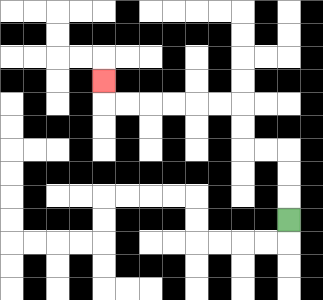{'start': '[12, 9]', 'end': '[4, 3]', 'path_directions': 'U,U,U,L,L,U,U,L,L,L,L,L,L,U', 'path_coordinates': '[[12, 9], [12, 8], [12, 7], [12, 6], [11, 6], [10, 6], [10, 5], [10, 4], [9, 4], [8, 4], [7, 4], [6, 4], [5, 4], [4, 4], [4, 3]]'}